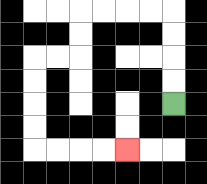{'start': '[7, 4]', 'end': '[5, 6]', 'path_directions': 'U,U,U,U,L,L,L,L,D,D,L,L,D,D,D,D,R,R,R,R', 'path_coordinates': '[[7, 4], [7, 3], [7, 2], [7, 1], [7, 0], [6, 0], [5, 0], [4, 0], [3, 0], [3, 1], [3, 2], [2, 2], [1, 2], [1, 3], [1, 4], [1, 5], [1, 6], [2, 6], [3, 6], [4, 6], [5, 6]]'}